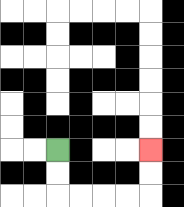{'start': '[2, 6]', 'end': '[6, 6]', 'path_directions': 'D,D,R,R,R,R,U,U', 'path_coordinates': '[[2, 6], [2, 7], [2, 8], [3, 8], [4, 8], [5, 8], [6, 8], [6, 7], [6, 6]]'}